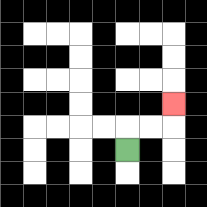{'start': '[5, 6]', 'end': '[7, 4]', 'path_directions': 'U,R,R,U', 'path_coordinates': '[[5, 6], [5, 5], [6, 5], [7, 5], [7, 4]]'}